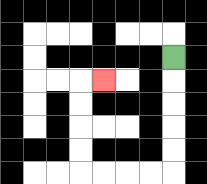{'start': '[7, 2]', 'end': '[4, 3]', 'path_directions': 'D,D,D,D,D,L,L,L,L,U,U,U,U,R', 'path_coordinates': '[[7, 2], [7, 3], [7, 4], [7, 5], [7, 6], [7, 7], [6, 7], [5, 7], [4, 7], [3, 7], [3, 6], [3, 5], [3, 4], [3, 3], [4, 3]]'}